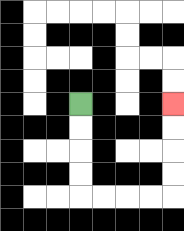{'start': '[3, 4]', 'end': '[7, 4]', 'path_directions': 'D,D,D,D,R,R,R,R,U,U,U,U', 'path_coordinates': '[[3, 4], [3, 5], [3, 6], [3, 7], [3, 8], [4, 8], [5, 8], [6, 8], [7, 8], [7, 7], [7, 6], [7, 5], [7, 4]]'}